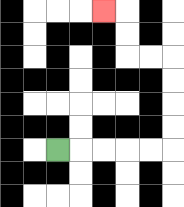{'start': '[2, 6]', 'end': '[4, 0]', 'path_directions': 'R,R,R,R,R,U,U,U,U,L,L,U,U,L', 'path_coordinates': '[[2, 6], [3, 6], [4, 6], [5, 6], [6, 6], [7, 6], [7, 5], [7, 4], [7, 3], [7, 2], [6, 2], [5, 2], [5, 1], [5, 0], [4, 0]]'}